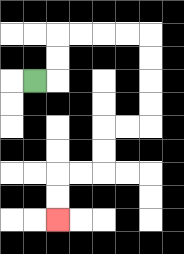{'start': '[1, 3]', 'end': '[2, 9]', 'path_directions': 'R,U,U,R,R,R,R,D,D,D,D,L,L,D,D,L,L,D,D', 'path_coordinates': '[[1, 3], [2, 3], [2, 2], [2, 1], [3, 1], [4, 1], [5, 1], [6, 1], [6, 2], [6, 3], [6, 4], [6, 5], [5, 5], [4, 5], [4, 6], [4, 7], [3, 7], [2, 7], [2, 8], [2, 9]]'}